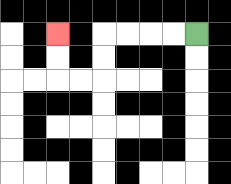{'start': '[8, 1]', 'end': '[2, 1]', 'path_directions': 'L,L,L,L,D,D,L,L,U,U', 'path_coordinates': '[[8, 1], [7, 1], [6, 1], [5, 1], [4, 1], [4, 2], [4, 3], [3, 3], [2, 3], [2, 2], [2, 1]]'}